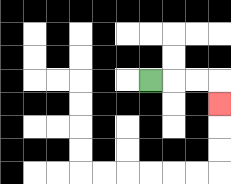{'start': '[6, 3]', 'end': '[9, 4]', 'path_directions': 'R,R,R,D', 'path_coordinates': '[[6, 3], [7, 3], [8, 3], [9, 3], [9, 4]]'}